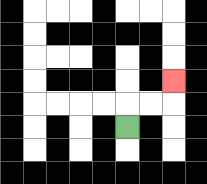{'start': '[5, 5]', 'end': '[7, 3]', 'path_directions': 'U,R,R,U', 'path_coordinates': '[[5, 5], [5, 4], [6, 4], [7, 4], [7, 3]]'}